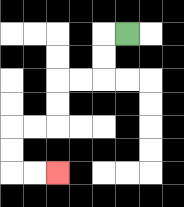{'start': '[5, 1]', 'end': '[2, 7]', 'path_directions': 'L,D,D,L,L,D,D,L,L,D,D,R,R', 'path_coordinates': '[[5, 1], [4, 1], [4, 2], [4, 3], [3, 3], [2, 3], [2, 4], [2, 5], [1, 5], [0, 5], [0, 6], [0, 7], [1, 7], [2, 7]]'}